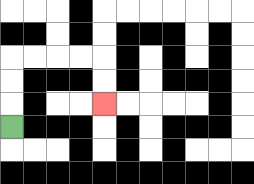{'start': '[0, 5]', 'end': '[4, 4]', 'path_directions': 'U,U,U,R,R,R,R,D,D', 'path_coordinates': '[[0, 5], [0, 4], [0, 3], [0, 2], [1, 2], [2, 2], [3, 2], [4, 2], [4, 3], [4, 4]]'}